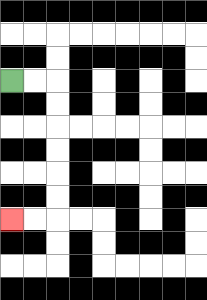{'start': '[0, 3]', 'end': '[0, 9]', 'path_directions': 'R,R,D,D,D,D,D,D,L,L', 'path_coordinates': '[[0, 3], [1, 3], [2, 3], [2, 4], [2, 5], [2, 6], [2, 7], [2, 8], [2, 9], [1, 9], [0, 9]]'}